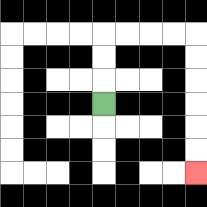{'start': '[4, 4]', 'end': '[8, 7]', 'path_directions': 'U,U,U,R,R,R,R,D,D,D,D,D,D', 'path_coordinates': '[[4, 4], [4, 3], [4, 2], [4, 1], [5, 1], [6, 1], [7, 1], [8, 1], [8, 2], [8, 3], [8, 4], [8, 5], [8, 6], [8, 7]]'}